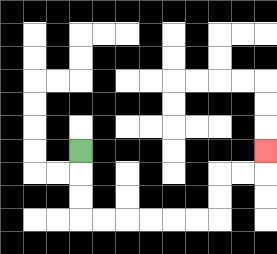{'start': '[3, 6]', 'end': '[11, 6]', 'path_directions': 'D,D,D,R,R,R,R,R,R,U,U,R,R,U', 'path_coordinates': '[[3, 6], [3, 7], [3, 8], [3, 9], [4, 9], [5, 9], [6, 9], [7, 9], [8, 9], [9, 9], [9, 8], [9, 7], [10, 7], [11, 7], [11, 6]]'}